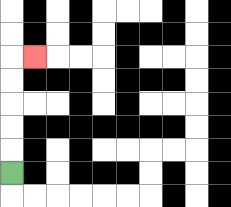{'start': '[0, 7]', 'end': '[1, 2]', 'path_directions': 'U,U,U,U,U,R', 'path_coordinates': '[[0, 7], [0, 6], [0, 5], [0, 4], [0, 3], [0, 2], [1, 2]]'}